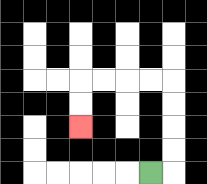{'start': '[6, 7]', 'end': '[3, 5]', 'path_directions': 'R,U,U,U,U,L,L,L,L,D,D', 'path_coordinates': '[[6, 7], [7, 7], [7, 6], [7, 5], [7, 4], [7, 3], [6, 3], [5, 3], [4, 3], [3, 3], [3, 4], [3, 5]]'}